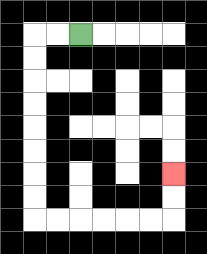{'start': '[3, 1]', 'end': '[7, 7]', 'path_directions': 'L,L,D,D,D,D,D,D,D,D,R,R,R,R,R,R,U,U', 'path_coordinates': '[[3, 1], [2, 1], [1, 1], [1, 2], [1, 3], [1, 4], [1, 5], [1, 6], [1, 7], [1, 8], [1, 9], [2, 9], [3, 9], [4, 9], [5, 9], [6, 9], [7, 9], [7, 8], [7, 7]]'}